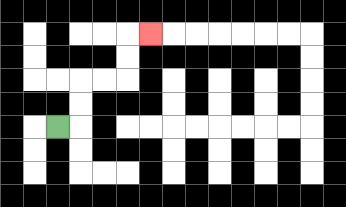{'start': '[2, 5]', 'end': '[6, 1]', 'path_directions': 'R,U,U,R,R,U,U,R', 'path_coordinates': '[[2, 5], [3, 5], [3, 4], [3, 3], [4, 3], [5, 3], [5, 2], [5, 1], [6, 1]]'}